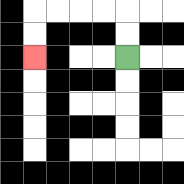{'start': '[5, 2]', 'end': '[1, 2]', 'path_directions': 'U,U,L,L,L,L,D,D', 'path_coordinates': '[[5, 2], [5, 1], [5, 0], [4, 0], [3, 0], [2, 0], [1, 0], [1, 1], [1, 2]]'}